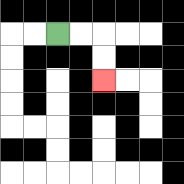{'start': '[2, 1]', 'end': '[4, 3]', 'path_directions': 'R,R,D,D', 'path_coordinates': '[[2, 1], [3, 1], [4, 1], [4, 2], [4, 3]]'}